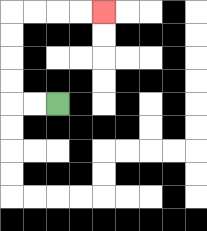{'start': '[2, 4]', 'end': '[4, 0]', 'path_directions': 'L,L,U,U,U,U,R,R,R,R', 'path_coordinates': '[[2, 4], [1, 4], [0, 4], [0, 3], [0, 2], [0, 1], [0, 0], [1, 0], [2, 0], [3, 0], [4, 0]]'}